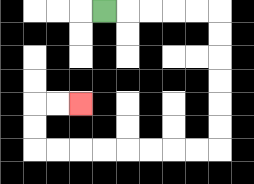{'start': '[4, 0]', 'end': '[3, 4]', 'path_directions': 'R,R,R,R,R,D,D,D,D,D,D,L,L,L,L,L,L,L,L,U,U,R,R', 'path_coordinates': '[[4, 0], [5, 0], [6, 0], [7, 0], [8, 0], [9, 0], [9, 1], [9, 2], [9, 3], [9, 4], [9, 5], [9, 6], [8, 6], [7, 6], [6, 6], [5, 6], [4, 6], [3, 6], [2, 6], [1, 6], [1, 5], [1, 4], [2, 4], [3, 4]]'}